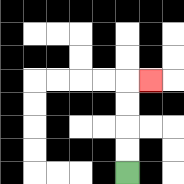{'start': '[5, 7]', 'end': '[6, 3]', 'path_directions': 'U,U,U,U,R', 'path_coordinates': '[[5, 7], [5, 6], [5, 5], [5, 4], [5, 3], [6, 3]]'}